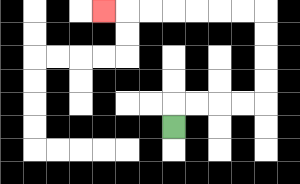{'start': '[7, 5]', 'end': '[4, 0]', 'path_directions': 'U,R,R,R,R,U,U,U,U,L,L,L,L,L,L,L', 'path_coordinates': '[[7, 5], [7, 4], [8, 4], [9, 4], [10, 4], [11, 4], [11, 3], [11, 2], [11, 1], [11, 0], [10, 0], [9, 0], [8, 0], [7, 0], [6, 0], [5, 0], [4, 0]]'}